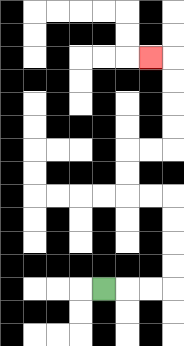{'start': '[4, 12]', 'end': '[6, 2]', 'path_directions': 'R,R,R,U,U,U,U,L,L,U,U,R,R,U,U,U,U,L', 'path_coordinates': '[[4, 12], [5, 12], [6, 12], [7, 12], [7, 11], [7, 10], [7, 9], [7, 8], [6, 8], [5, 8], [5, 7], [5, 6], [6, 6], [7, 6], [7, 5], [7, 4], [7, 3], [7, 2], [6, 2]]'}